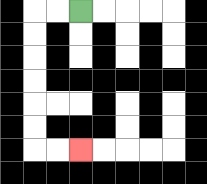{'start': '[3, 0]', 'end': '[3, 6]', 'path_directions': 'L,L,D,D,D,D,D,D,R,R', 'path_coordinates': '[[3, 0], [2, 0], [1, 0], [1, 1], [1, 2], [1, 3], [1, 4], [1, 5], [1, 6], [2, 6], [3, 6]]'}